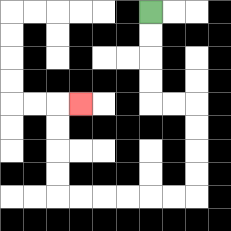{'start': '[6, 0]', 'end': '[3, 4]', 'path_directions': 'D,D,D,D,R,R,D,D,D,D,L,L,L,L,L,L,U,U,U,U,R', 'path_coordinates': '[[6, 0], [6, 1], [6, 2], [6, 3], [6, 4], [7, 4], [8, 4], [8, 5], [8, 6], [8, 7], [8, 8], [7, 8], [6, 8], [5, 8], [4, 8], [3, 8], [2, 8], [2, 7], [2, 6], [2, 5], [2, 4], [3, 4]]'}